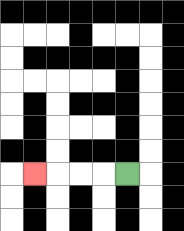{'start': '[5, 7]', 'end': '[1, 7]', 'path_directions': 'L,L,L,L', 'path_coordinates': '[[5, 7], [4, 7], [3, 7], [2, 7], [1, 7]]'}